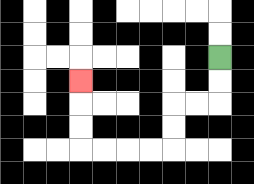{'start': '[9, 2]', 'end': '[3, 3]', 'path_directions': 'D,D,L,L,D,D,L,L,L,L,U,U,U', 'path_coordinates': '[[9, 2], [9, 3], [9, 4], [8, 4], [7, 4], [7, 5], [7, 6], [6, 6], [5, 6], [4, 6], [3, 6], [3, 5], [3, 4], [3, 3]]'}